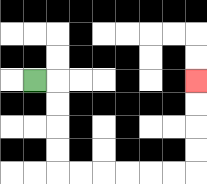{'start': '[1, 3]', 'end': '[8, 3]', 'path_directions': 'R,D,D,D,D,R,R,R,R,R,R,U,U,U,U', 'path_coordinates': '[[1, 3], [2, 3], [2, 4], [2, 5], [2, 6], [2, 7], [3, 7], [4, 7], [5, 7], [6, 7], [7, 7], [8, 7], [8, 6], [8, 5], [8, 4], [8, 3]]'}